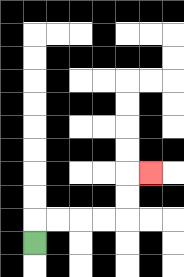{'start': '[1, 10]', 'end': '[6, 7]', 'path_directions': 'U,R,R,R,R,U,U,R', 'path_coordinates': '[[1, 10], [1, 9], [2, 9], [3, 9], [4, 9], [5, 9], [5, 8], [5, 7], [6, 7]]'}